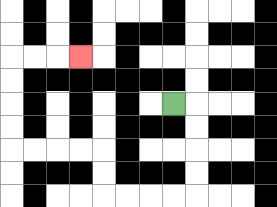{'start': '[7, 4]', 'end': '[3, 2]', 'path_directions': 'R,D,D,D,D,L,L,L,L,U,U,L,L,L,L,U,U,U,U,R,R,R', 'path_coordinates': '[[7, 4], [8, 4], [8, 5], [8, 6], [8, 7], [8, 8], [7, 8], [6, 8], [5, 8], [4, 8], [4, 7], [4, 6], [3, 6], [2, 6], [1, 6], [0, 6], [0, 5], [0, 4], [0, 3], [0, 2], [1, 2], [2, 2], [3, 2]]'}